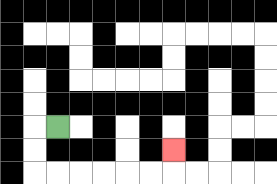{'start': '[2, 5]', 'end': '[7, 6]', 'path_directions': 'L,D,D,R,R,R,R,R,R,U', 'path_coordinates': '[[2, 5], [1, 5], [1, 6], [1, 7], [2, 7], [3, 7], [4, 7], [5, 7], [6, 7], [7, 7], [7, 6]]'}